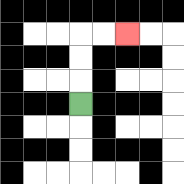{'start': '[3, 4]', 'end': '[5, 1]', 'path_directions': 'U,U,U,R,R', 'path_coordinates': '[[3, 4], [3, 3], [3, 2], [3, 1], [4, 1], [5, 1]]'}